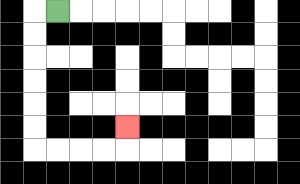{'start': '[2, 0]', 'end': '[5, 5]', 'path_directions': 'L,D,D,D,D,D,D,R,R,R,R,U', 'path_coordinates': '[[2, 0], [1, 0], [1, 1], [1, 2], [1, 3], [1, 4], [1, 5], [1, 6], [2, 6], [3, 6], [4, 6], [5, 6], [5, 5]]'}